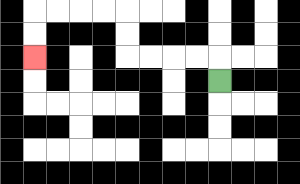{'start': '[9, 3]', 'end': '[1, 2]', 'path_directions': 'U,L,L,L,L,U,U,L,L,L,L,D,D', 'path_coordinates': '[[9, 3], [9, 2], [8, 2], [7, 2], [6, 2], [5, 2], [5, 1], [5, 0], [4, 0], [3, 0], [2, 0], [1, 0], [1, 1], [1, 2]]'}